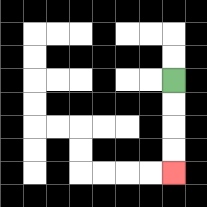{'start': '[7, 3]', 'end': '[7, 7]', 'path_directions': 'D,D,D,D', 'path_coordinates': '[[7, 3], [7, 4], [7, 5], [7, 6], [7, 7]]'}